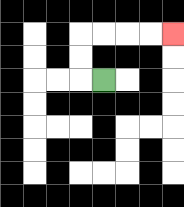{'start': '[4, 3]', 'end': '[7, 1]', 'path_directions': 'L,U,U,R,R,R,R', 'path_coordinates': '[[4, 3], [3, 3], [3, 2], [3, 1], [4, 1], [5, 1], [6, 1], [7, 1]]'}